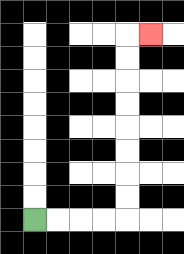{'start': '[1, 9]', 'end': '[6, 1]', 'path_directions': 'R,R,R,R,U,U,U,U,U,U,U,U,R', 'path_coordinates': '[[1, 9], [2, 9], [3, 9], [4, 9], [5, 9], [5, 8], [5, 7], [5, 6], [5, 5], [5, 4], [5, 3], [5, 2], [5, 1], [6, 1]]'}